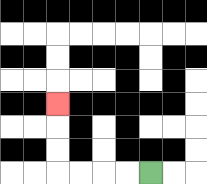{'start': '[6, 7]', 'end': '[2, 4]', 'path_directions': 'L,L,L,L,U,U,U', 'path_coordinates': '[[6, 7], [5, 7], [4, 7], [3, 7], [2, 7], [2, 6], [2, 5], [2, 4]]'}